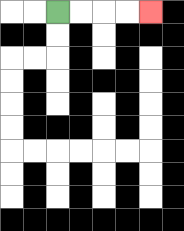{'start': '[2, 0]', 'end': '[6, 0]', 'path_directions': 'R,R,R,R', 'path_coordinates': '[[2, 0], [3, 0], [4, 0], [5, 0], [6, 0]]'}